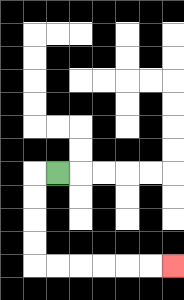{'start': '[2, 7]', 'end': '[7, 11]', 'path_directions': 'L,D,D,D,D,R,R,R,R,R,R', 'path_coordinates': '[[2, 7], [1, 7], [1, 8], [1, 9], [1, 10], [1, 11], [2, 11], [3, 11], [4, 11], [5, 11], [6, 11], [7, 11]]'}